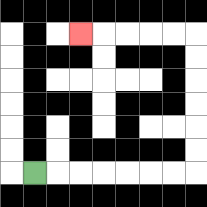{'start': '[1, 7]', 'end': '[3, 1]', 'path_directions': 'R,R,R,R,R,R,R,U,U,U,U,U,U,L,L,L,L,L', 'path_coordinates': '[[1, 7], [2, 7], [3, 7], [4, 7], [5, 7], [6, 7], [7, 7], [8, 7], [8, 6], [8, 5], [8, 4], [8, 3], [8, 2], [8, 1], [7, 1], [6, 1], [5, 1], [4, 1], [3, 1]]'}